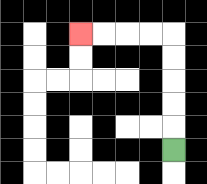{'start': '[7, 6]', 'end': '[3, 1]', 'path_directions': 'U,U,U,U,U,L,L,L,L', 'path_coordinates': '[[7, 6], [7, 5], [7, 4], [7, 3], [7, 2], [7, 1], [6, 1], [5, 1], [4, 1], [3, 1]]'}